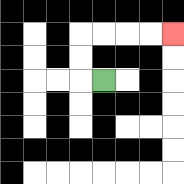{'start': '[4, 3]', 'end': '[7, 1]', 'path_directions': 'L,U,U,R,R,R,R', 'path_coordinates': '[[4, 3], [3, 3], [3, 2], [3, 1], [4, 1], [5, 1], [6, 1], [7, 1]]'}